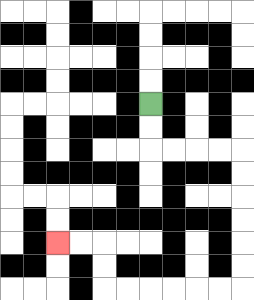{'start': '[6, 4]', 'end': '[2, 10]', 'path_directions': 'D,D,R,R,R,R,D,D,D,D,D,D,L,L,L,L,L,L,U,U,L,L', 'path_coordinates': '[[6, 4], [6, 5], [6, 6], [7, 6], [8, 6], [9, 6], [10, 6], [10, 7], [10, 8], [10, 9], [10, 10], [10, 11], [10, 12], [9, 12], [8, 12], [7, 12], [6, 12], [5, 12], [4, 12], [4, 11], [4, 10], [3, 10], [2, 10]]'}